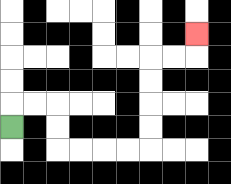{'start': '[0, 5]', 'end': '[8, 1]', 'path_directions': 'U,R,R,D,D,R,R,R,R,U,U,U,U,R,R,U', 'path_coordinates': '[[0, 5], [0, 4], [1, 4], [2, 4], [2, 5], [2, 6], [3, 6], [4, 6], [5, 6], [6, 6], [6, 5], [6, 4], [6, 3], [6, 2], [7, 2], [8, 2], [8, 1]]'}